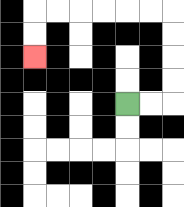{'start': '[5, 4]', 'end': '[1, 2]', 'path_directions': 'R,R,U,U,U,U,L,L,L,L,L,L,D,D', 'path_coordinates': '[[5, 4], [6, 4], [7, 4], [7, 3], [7, 2], [7, 1], [7, 0], [6, 0], [5, 0], [4, 0], [3, 0], [2, 0], [1, 0], [1, 1], [1, 2]]'}